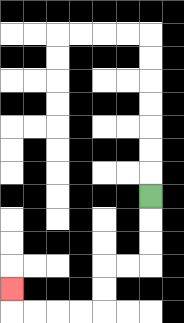{'start': '[6, 8]', 'end': '[0, 12]', 'path_directions': 'D,D,D,L,L,D,D,L,L,L,L,U', 'path_coordinates': '[[6, 8], [6, 9], [6, 10], [6, 11], [5, 11], [4, 11], [4, 12], [4, 13], [3, 13], [2, 13], [1, 13], [0, 13], [0, 12]]'}